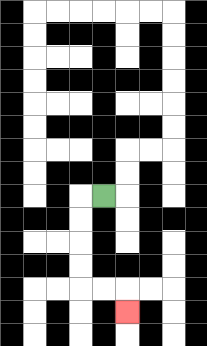{'start': '[4, 8]', 'end': '[5, 13]', 'path_directions': 'L,D,D,D,D,R,R,D', 'path_coordinates': '[[4, 8], [3, 8], [3, 9], [3, 10], [3, 11], [3, 12], [4, 12], [5, 12], [5, 13]]'}